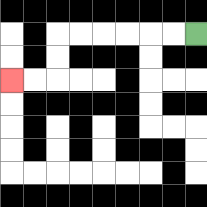{'start': '[8, 1]', 'end': '[0, 3]', 'path_directions': 'L,L,L,L,L,L,D,D,L,L', 'path_coordinates': '[[8, 1], [7, 1], [6, 1], [5, 1], [4, 1], [3, 1], [2, 1], [2, 2], [2, 3], [1, 3], [0, 3]]'}